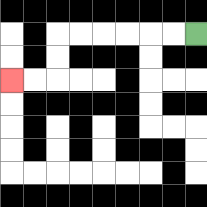{'start': '[8, 1]', 'end': '[0, 3]', 'path_directions': 'L,L,L,L,L,L,D,D,L,L', 'path_coordinates': '[[8, 1], [7, 1], [6, 1], [5, 1], [4, 1], [3, 1], [2, 1], [2, 2], [2, 3], [1, 3], [0, 3]]'}